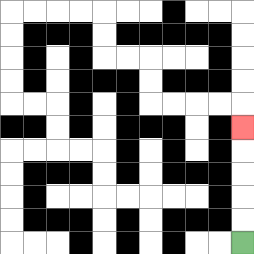{'start': '[10, 10]', 'end': '[10, 5]', 'path_directions': 'U,U,U,U,U', 'path_coordinates': '[[10, 10], [10, 9], [10, 8], [10, 7], [10, 6], [10, 5]]'}